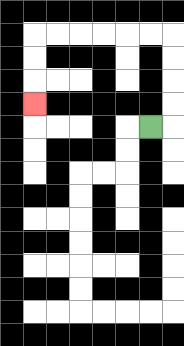{'start': '[6, 5]', 'end': '[1, 4]', 'path_directions': 'R,U,U,U,U,L,L,L,L,L,L,D,D,D', 'path_coordinates': '[[6, 5], [7, 5], [7, 4], [7, 3], [7, 2], [7, 1], [6, 1], [5, 1], [4, 1], [3, 1], [2, 1], [1, 1], [1, 2], [1, 3], [1, 4]]'}